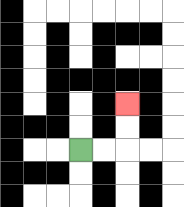{'start': '[3, 6]', 'end': '[5, 4]', 'path_directions': 'R,R,U,U', 'path_coordinates': '[[3, 6], [4, 6], [5, 6], [5, 5], [5, 4]]'}